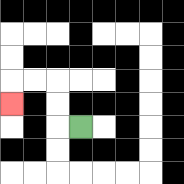{'start': '[3, 5]', 'end': '[0, 4]', 'path_directions': 'L,U,U,L,L,D', 'path_coordinates': '[[3, 5], [2, 5], [2, 4], [2, 3], [1, 3], [0, 3], [0, 4]]'}